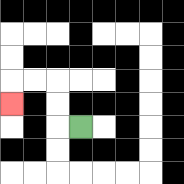{'start': '[3, 5]', 'end': '[0, 4]', 'path_directions': 'L,U,U,L,L,D', 'path_coordinates': '[[3, 5], [2, 5], [2, 4], [2, 3], [1, 3], [0, 3], [0, 4]]'}